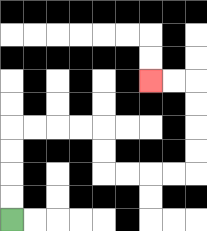{'start': '[0, 9]', 'end': '[6, 3]', 'path_directions': 'U,U,U,U,R,R,R,R,D,D,R,R,R,R,U,U,U,U,L,L', 'path_coordinates': '[[0, 9], [0, 8], [0, 7], [0, 6], [0, 5], [1, 5], [2, 5], [3, 5], [4, 5], [4, 6], [4, 7], [5, 7], [6, 7], [7, 7], [8, 7], [8, 6], [8, 5], [8, 4], [8, 3], [7, 3], [6, 3]]'}